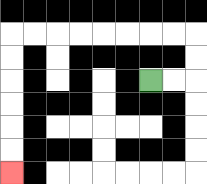{'start': '[6, 3]', 'end': '[0, 7]', 'path_directions': 'R,R,U,U,L,L,L,L,L,L,L,L,D,D,D,D,D,D', 'path_coordinates': '[[6, 3], [7, 3], [8, 3], [8, 2], [8, 1], [7, 1], [6, 1], [5, 1], [4, 1], [3, 1], [2, 1], [1, 1], [0, 1], [0, 2], [0, 3], [0, 4], [0, 5], [0, 6], [0, 7]]'}